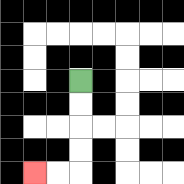{'start': '[3, 3]', 'end': '[1, 7]', 'path_directions': 'D,D,D,D,L,L', 'path_coordinates': '[[3, 3], [3, 4], [3, 5], [3, 6], [3, 7], [2, 7], [1, 7]]'}